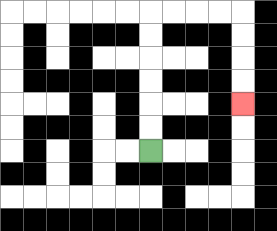{'start': '[6, 6]', 'end': '[10, 4]', 'path_directions': 'U,U,U,U,U,U,R,R,R,R,D,D,D,D', 'path_coordinates': '[[6, 6], [6, 5], [6, 4], [6, 3], [6, 2], [6, 1], [6, 0], [7, 0], [8, 0], [9, 0], [10, 0], [10, 1], [10, 2], [10, 3], [10, 4]]'}